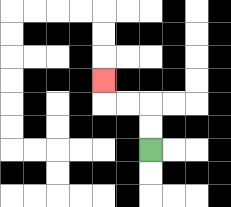{'start': '[6, 6]', 'end': '[4, 3]', 'path_directions': 'U,U,L,L,U', 'path_coordinates': '[[6, 6], [6, 5], [6, 4], [5, 4], [4, 4], [4, 3]]'}